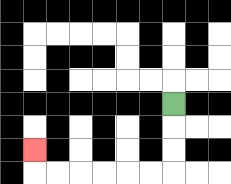{'start': '[7, 4]', 'end': '[1, 6]', 'path_directions': 'D,D,D,L,L,L,L,L,L,U', 'path_coordinates': '[[7, 4], [7, 5], [7, 6], [7, 7], [6, 7], [5, 7], [4, 7], [3, 7], [2, 7], [1, 7], [1, 6]]'}